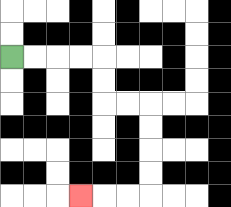{'start': '[0, 2]', 'end': '[3, 8]', 'path_directions': 'R,R,R,R,D,D,R,R,D,D,D,D,L,L,L', 'path_coordinates': '[[0, 2], [1, 2], [2, 2], [3, 2], [4, 2], [4, 3], [4, 4], [5, 4], [6, 4], [6, 5], [6, 6], [6, 7], [6, 8], [5, 8], [4, 8], [3, 8]]'}